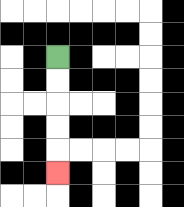{'start': '[2, 2]', 'end': '[2, 7]', 'path_directions': 'D,D,D,D,D', 'path_coordinates': '[[2, 2], [2, 3], [2, 4], [2, 5], [2, 6], [2, 7]]'}